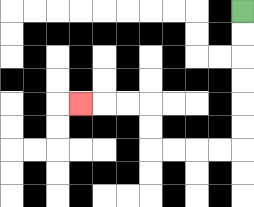{'start': '[10, 0]', 'end': '[3, 4]', 'path_directions': 'D,D,D,D,D,D,L,L,L,L,U,U,L,L,L', 'path_coordinates': '[[10, 0], [10, 1], [10, 2], [10, 3], [10, 4], [10, 5], [10, 6], [9, 6], [8, 6], [7, 6], [6, 6], [6, 5], [6, 4], [5, 4], [4, 4], [3, 4]]'}